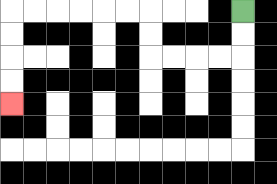{'start': '[10, 0]', 'end': '[0, 4]', 'path_directions': 'D,D,L,L,L,L,U,U,L,L,L,L,L,L,D,D,D,D', 'path_coordinates': '[[10, 0], [10, 1], [10, 2], [9, 2], [8, 2], [7, 2], [6, 2], [6, 1], [6, 0], [5, 0], [4, 0], [3, 0], [2, 0], [1, 0], [0, 0], [0, 1], [0, 2], [0, 3], [0, 4]]'}